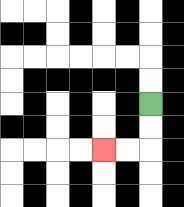{'start': '[6, 4]', 'end': '[4, 6]', 'path_directions': 'D,D,L,L', 'path_coordinates': '[[6, 4], [6, 5], [6, 6], [5, 6], [4, 6]]'}